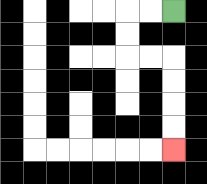{'start': '[7, 0]', 'end': '[7, 6]', 'path_directions': 'L,L,D,D,R,R,D,D,D,D', 'path_coordinates': '[[7, 0], [6, 0], [5, 0], [5, 1], [5, 2], [6, 2], [7, 2], [7, 3], [7, 4], [7, 5], [7, 6]]'}